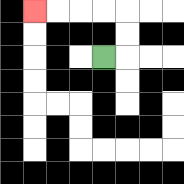{'start': '[4, 2]', 'end': '[1, 0]', 'path_directions': 'R,U,U,L,L,L,L', 'path_coordinates': '[[4, 2], [5, 2], [5, 1], [5, 0], [4, 0], [3, 0], [2, 0], [1, 0]]'}